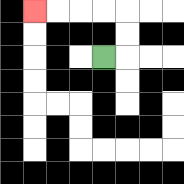{'start': '[4, 2]', 'end': '[1, 0]', 'path_directions': 'R,U,U,L,L,L,L', 'path_coordinates': '[[4, 2], [5, 2], [5, 1], [5, 0], [4, 0], [3, 0], [2, 0], [1, 0]]'}